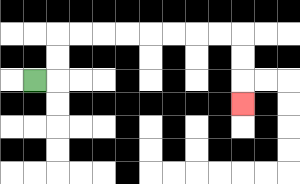{'start': '[1, 3]', 'end': '[10, 4]', 'path_directions': 'R,U,U,R,R,R,R,R,R,R,R,D,D,D', 'path_coordinates': '[[1, 3], [2, 3], [2, 2], [2, 1], [3, 1], [4, 1], [5, 1], [6, 1], [7, 1], [8, 1], [9, 1], [10, 1], [10, 2], [10, 3], [10, 4]]'}